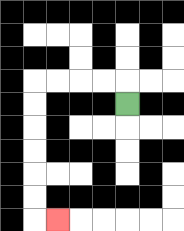{'start': '[5, 4]', 'end': '[2, 9]', 'path_directions': 'U,L,L,L,L,D,D,D,D,D,D,R', 'path_coordinates': '[[5, 4], [5, 3], [4, 3], [3, 3], [2, 3], [1, 3], [1, 4], [1, 5], [1, 6], [1, 7], [1, 8], [1, 9], [2, 9]]'}